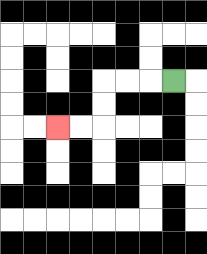{'start': '[7, 3]', 'end': '[2, 5]', 'path_directions': 'L,L,L,D,D,L,L', 'path_coordinates': '[[7, 3], [6, 3], [5, 3], [4, 3], [4, 4], [4, 5], [3, 5], [2, 5]]'}